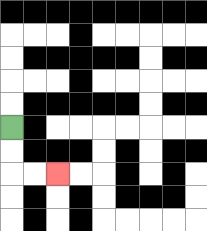{'start': '[0, 5]', 'end': '[2, 7]', 'path_directions': 'D,D,R,R', 'path_coordinates': '[[0, 5], [0, 6], [0, 7], [1, 7], [2, 7]]'}